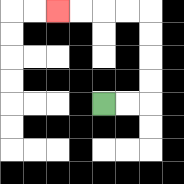{'start': '[4, 4]', 'end': '[2, 0]', 'path_directions': 'R,R,U,U,U,U,L,L,L,L', 'path_coordinates': '[[4, 4], [5, 4], [6, 4], [6, 3], [6, 2], [6, 1], [6, 0], [5, 0], [4, 0], [3, 0], [2, 0]]'}